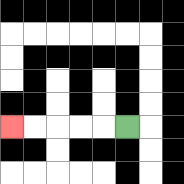{'start': '[5, 5]', 'end': '[0, 5]', 'path_directions': 'L,L,L,L,L', 'path_coordinates': '[[5, 5], [4, 5], [3, 5], [2, 5], [1, 5], [0, 5]]'}